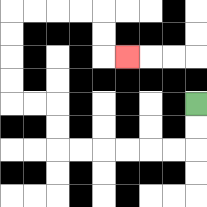{'start': '[8, 4]', 'end': '[5, 2]', 'path_directions': 'D,D,L,L,L,L,L,L,U,U,L,L,U,U,U,U,R,R,R,R,D,D,R', 'path_coordinates': '[[8, 4], [8, 5], [8, 6], [7, 6], [6, 6], [5, 6], [4, 6], [3, 6], [2, 6], [2, 5], [2, 4], [1, 4], [0, 4], [0, 3], [0, 2], [0, 1], [0, 0], [1, 0], [2, 0], [3, 0], [4, 0], [4, 1], [4, 2], [5, 2]]'}